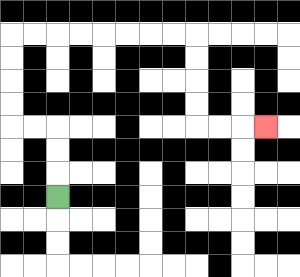{'start': '[2, 8]', 'end': '[11, 5]', 'path_directions': 'U,U,U,L,L,U,U,U,U,R,R,R,R,R,R,R,R,D,D,D,D,R,R,R', 'path_coordinates': '[[2, 8], [2, 7], [2, 6], [2, 5], [1, 5], [0, 5], [0, 4], [0, 3], [0, 2], [0, 1], [1, 1], [2, 1], [3, 1], [4, 1], [5, 1], [6, 1], [7, 1], [8, 1], [8, 2], [8, 3], [8, 4], [8, 5], [9, 5], [10, 5], [11, 5]]'}